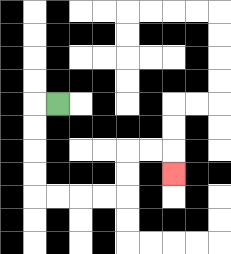{'start': '[2, 4]', 'end': '[7, 7]', 'path_directions': 'L,D,D,D,D,R,R,R,R,U,U,R,R,D', 'path_coordinates': '[[2, 4], [1, 4], [1, 5], [1, 6], [1, 7], [1, 8], [2, 8], [3, 8], [4, 8], [5, 8], [5, 7], [5, 6], [6, 6], [7, 6], [7, 7]]'}